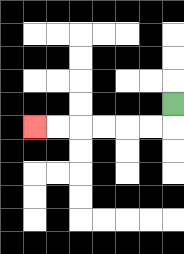{'start': '[7, 4]', 'end': '[1, 5]', 'path_directions': 'D,L,L,L,L,L,L', 'path_coordinates': '[[7, 4], [7, 5], [6, 5], [5, 5], [4, 5], [3, 5], [2, 5], [1, 5]]'}